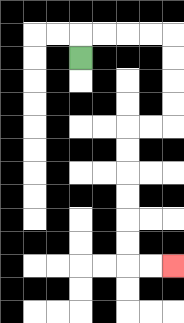{'start': '[3, 2]', 'end': '[7, 11]', 'path_directions': 'U,R,R,R,R,D,D,D,D,L,L,D,D,D,D,D,D,R,R', 'path_coordinates': '[[3, 2], [3, 1], [4, 1], [5, 1], [6, 1], [7, 1], [7, 2], [7, 3], [7, 4], [7, 5], [6, 5], [5, 5], [5, 6], [5, 7], [5, 8], [5, 9], [5, 10], [5, 11], [6, 11], [7, 11]]'}